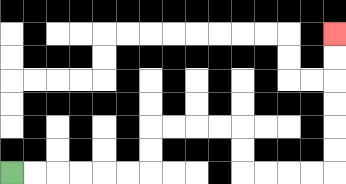{'start': '[0, 7]', 'end': '[14, 1]', 'path_directions': 'R,R,R,R,R,R,U,U,R,R,R,R,D,D,R,R,R,R,U,U,U,U,U,U', 'path_coordinates': '[[0, 7], [1, 7], [2, 7], [3, 7], [4, 7], [5, 7], [6, 7], [6, 6], [6, 5], [7, 5], [8, 5], [9, 5], [10, 5], [10, 6], [10, 7], [11, 7], [12, 7], [13, 7], [14, 7], [14, 6], [14, 5], [14, 4], [14, 3], [14, 2], [14, 1]]'}